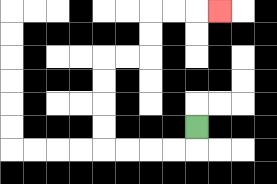{'start': '[8, 5]', 'end': '[9, 0]', 'path_directions': 'D,L,L,L,L,U,U,U,U,R,R,U,U,R,R,R', 'path_coordinates': '[[8, 5], [8, 6], [7, 6], [6, 6], [5, 6], [4, 6], [4, 5], [4, 4], [4, 3], [4, 2], [5, 2], [6, 2], [6, 1], [6, 0], [7, 0], [8, 0], [9, 0]]'}